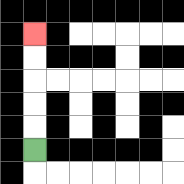{'start': '[1, 6]', 'end': '[1, 1]', 'path_directions': 'U,U,U,U,U', 'path_coordinates': '[[1, 6], [1, 5], [1, 4], [1, 3], [1, 2], [1, 1]]'}